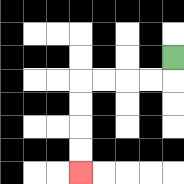{'start': '[7, 2]', 'end': '[3, 7]', 'path_directions': 'D,L,L,L,L,D,D,D,D', 'path_coordinates': '[[7, 2], [7, 3], [6, 3], [5, 3], [4, 3], [3, 3], [3, 4], [3, 5], [3, 6], [3, 7]]'}